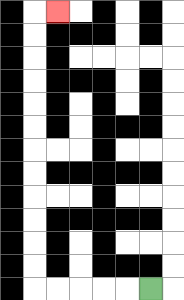{'start': '[6, 12]', 'end': '[2, 0]', 'path_directions': 'L,L,L,L,L,U,U,U,U,U,U,U,U,U,U,U,U,R', 'path_coordinates': '[[6, 12], [5, 12], [4, 12], [3, 12], [2, 12], [1, 12], [1, 11], [1, 10], [1, 9], [1, 8], [1, 7], [1, 6], [1, 5], [1, 4], [1, 3], [1, 2], [1, 1], [1, 0], [2, 0]]'}